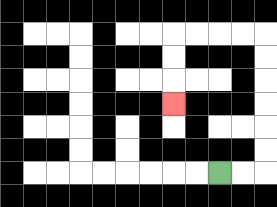{'start': '[9, 7]', 'end': '[7, 4]', 'path_directions': 'R,R,U,U,U,U,U,U,L,L,L,L,D,D,D', 'path_coordinates': '[[9, 7], [10, 7], [11, 7], [11, 6], [11, 5], [11, 4], [11, 3], [11, 2], [11, 1], [10, 1], [9, 1], [8, 1], [7, 1], [7, 2], [7, 3], [7, 4]]'}